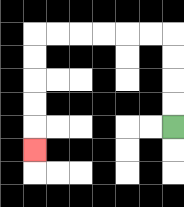{'start': '[7, 5]', 'end': '[1, 6]', 'path_directions': 'U,U,U,U,L,L,L,L,L,L,D,D,D,D,D', 'path_coordinates': '[[7, 5], [7, 4], [7, 3], [7, 2], [7, 1], [6, 1], [5, 1], [4, 1], [3, 1], [2, 1], [1, 1], [1, 2], [1, 3], [1, 4], [1, 5], [1, 6]]'}